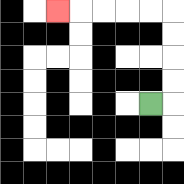{'start': '[6, 4]', 'end': '[2, 0]', 'path_directions': 'R,U,U,U,U,L,L,L,L,L', 'path_coordinates': '[[6, 4], [7, 4], [7, 3], [7, 2], [7, 1], [7, 0], [6, 0], [5, 0], [4, 0], [3, 0], [2, 0]]'}